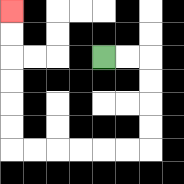{'start': '[4, 2]', 'end': '[0, 0]', 'path_directions': 'R,R,D,D,D,D,L,L,L,L,L,L,U,U,U,U,U,U', 'path_coordinates': '[[4, 2], [5, 2], [6, 2], [6, 3], [6, 4], [6, 5], [6, 6], [5, 6], [4, 6], [3, 6], [2, 6], [1, 6], [0, 6], [0, 5], [0, 4], [0, 3], [0, 2], [0, 1], [0, 0]]'}